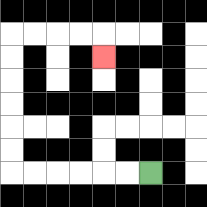{'start': '[6, 7]', 'end': '[4, 2]', 'path_directions': 'L,L,L,L,L,L,U,U,U,U,U,U,R,R,R,R,D', 'path_coordinates': '[[6, 7], [5, 7], [4, 7], [3, 7], [2, 7], [1, 7], [0, 7], [0, 6], [0, 5], [0, 4], [0, 3], [0, 2], [0, 1], [1, 1], [2, 1], [3, 1], [4, 1], [4, 2]]'}